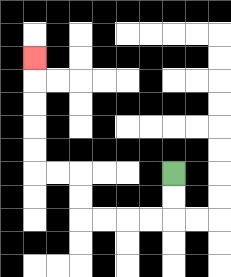{'start': '[7, 7]', 'end': '[1, 2]', 'path_directions': 'D,D,L,L,L,L,U,U,L,L,U,U,U,U,U', 'path_coordinates': '[[7, 7], [7, 8], [7, 9], [6, 9], [5, 9], [4, 9], [3, 9], [3, 8], [3, 7], [2, 7], [1, 7], [1, 6], [1, 5], [1, 4], [1, 3], [1, 2]]'}